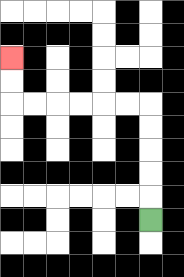{'start': '[6, 9]', 'end': '[0, 2]', 'path_directions': 'U,U,U,U,U,L,L,L,L,L,L,U,U', 'path_coordinates': '[[6, 9], [6, 8], [6, 7], [6, 6], [6, 5], [6, 4], [5, 4], [4, 4], [3, 4], [2, 4], [1, 4], [0, 4], [0, 3], [0, 2]]'}